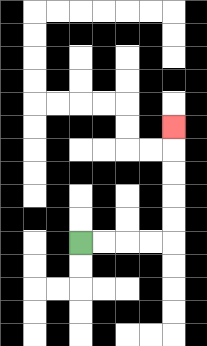{'start': '[3, 10]', 'end': '[7, 5]', 'path_directions': 'R,R,R,R,U,U,U,U,U', 'path_coordinates': '[[3, 10], [4, 10], [5, 10], [6, 10], [7, 10], [7, 9], [7, 8], [7, 7], [7, 6], [7, 5]]'}